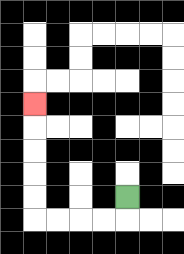{'start': '[5, 8]', 'end': '[1, 4]', 'path_directions': 'D,L,L,L,L,U,U,U,U,U', 'path_coordinates': '[[5, 8], [5, 9], [4, 9], [3, 9], [2, 9], [1, 9], [1, 8], [1, 7], [1, 6], [1, 5], [1, 4]]'}